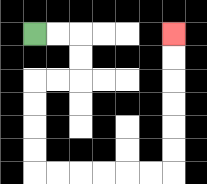{'start': '[1, 1]', 'end': '[7, 1]', 'path_directions': 'R,R,D,D,L,L,D,D,D,D,R,R,R,R,R,R,U,U,U,U,U,U', 'path_coordinates': '[[1, 1], [2, 1], [3, 1], [3, 2], [3, 3], [2, 3], [1, 3], [1, 4], [1, 5], [1, 6], [1, 7], [2, 7], [3, 7], [4, 7], [5, 7], [6, 7], [7, 7], [7, 6], [7, 5], [7, 4], [7, 3], [7, 2], [7, 1]]'}